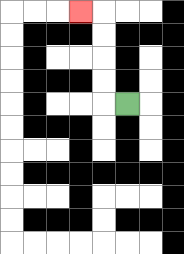{'start': '[5, 4]', 'end': '[3, 0]', 'path_directions': 'L,U,U,U,U,L', 'path_coordinates': '[[5, 4], [4, 4], [4, 3], [4, 2], [4, 1], [4, 0], [3, 0]]'}